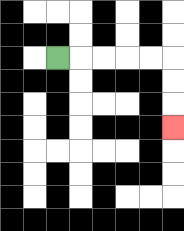{'start': '[2, 2]', 'end': '[7, 5]', 'path_directions': 'R,R,R,R,R,D,D,D', 'path_coordinates': '[[2, 2], [3, 2], [4, 2], [5, 2], [6, 2], [7, 2], [7, 3], [7, 4], [7, 5]]'}